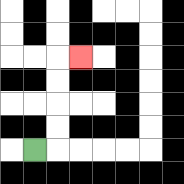{'start': '[1, 6]', 'end': '[3, 2]', 'path_directions': 'R,U,U,U,U,R', 'path_coordinates': '[[1, 6], [2, 6], [2, 5], [2, 4], [2, 3], [2, 2], [3, 2]]'}